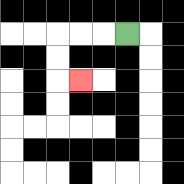{'start': '[5, 1]', 'end': '[3, 3]', 'path_directions': 'L,L,L,D,D,R', 'path_coordinates': '[[5, 1], [4, 1], [3, 1], [2, 1], [2, 2], [2, 3], [3, 3]]'}